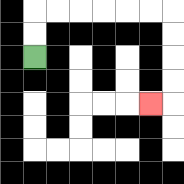{'start': '[1, 2]', 'end': '[6, 4]', 'path_directions': 'U,U,R,R,R,R,R,R,D,D,D,D,L', 'path_coordinates': '[[1, 2], [1, 1], [1, 0], [2, 0], [3, 0], [4, 0], [5, 0], [6, 0], [7, 0], [7, 1], [7, 2], [7, 3], [7, 4], [6, 4]]'}